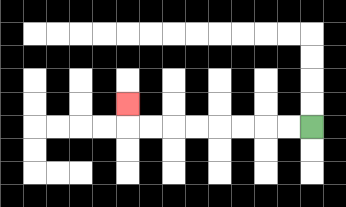{'start': '[13, 5]', 'end': '[5, 4]', 'path_directions': 'L,L,L,L,L,L,L,L,U', 'path_coordinates': '[[13, 5], [12, 5], [11, 5], [10, 5], [9, 5], [8, 5], [7, 5], [6, 5], [5, 5], [5, 4]]'}